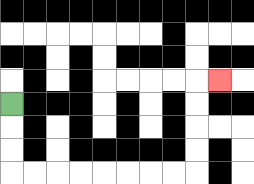{'start': '[0, 4]', 'end': '[9, 3]', 'path_directions': 'D,D,D,R,R,R,R,R,R,R,R,U,U,U,U,R', 'path_coordinates': '[[0, 4], [0, 5], [0, 6], [0, 7], [1, 7], [2, 7], [3, 7], [4, 7], [5, 7], [6, 7], [7, 7], [8, 7], [8, 6], [8, 5], [8, 4], [8, 3], [9, 3]]'}